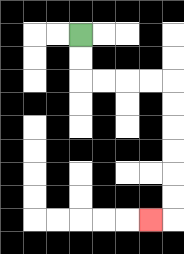{'start': '[3, 1]', 'end': '[6, 9]', 'path_directions': 'D,D,R,R,R,R,D,D,D,D,D,D,L', 'path_coordinates': '[[3, 1], [3, 2], [3, 3], [4, 3], [5, 3], [6, 3], [7, 3], [7, 4], [7, 5], [7, 6], [7, 7], [7, 8], [7, 9], [6, 9]]'}